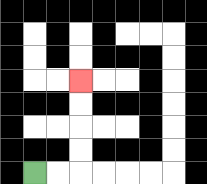{'start': '[1, 7]', 'end': '[3, 3]', 'path_directions': 'R,R,U,U,U,U', 'path_coordinates': '[[1, 7], [2, 7], [3, 7], [3, 6], [3, 5], [3, 4], [3, 3]]'}